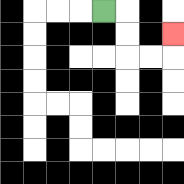{'start': '[4, 0]', 'end': '[7, 1]', 'path_directions': 'R,D,D,R,R,U', 'path_coordinates': '[[4, 0], [5, 0], [5, 1], [5, 2], [6, 2], [7, 2], [7, 1]]'}